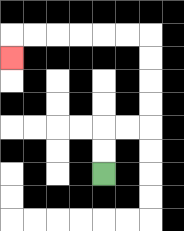{'start': '[4, 7]', 'end': '[0, 2]', 'path_directions': 'U,U,R,R,U,U,U,U,L,L,L,L,L,L,D', 'path_coordinates': '[[4, 7], [4, 6], [4, 5], [5, 5], [6, 5], [6, 4], [6, 3], [6, 2], [6, 1], [5, 1], [4, 1], [3, 1], [2, 1], [1, 1], [0, 1], [0, 2]]'}